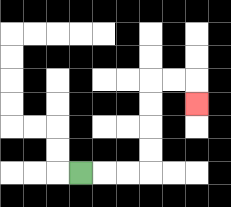{'start': '[3, 7]', 'end': '[8, 4]', 'path_directions': 'R,R,R,U,U,U,U,R,R,D', 'path_coordinates': '[[3, 7], [4, 7], [5, 7], [6, 7], [6, 6], [6, 5], [6, 4], [6, 3], [7, 3], [8, 3], [8, 4]]'}